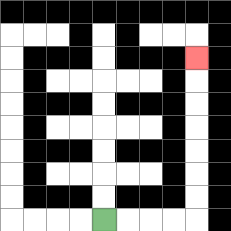{'start': '[4, 9]', 'end': '[8, 2]', 'path_directions': 'R,R,R,R,U,U,U,U,U,U,U', 'path_coordinates': '[[4, 9], [5, 9], [6, 9], [7, 9], [8, 9], [8, 8], [8, 7], [8, 6], [8, 5], [8, 4], [8, 3], [8, 2]]'}